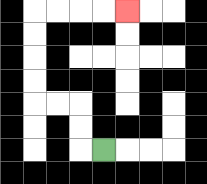{'start': '[4, 6]', 'end': '[5, 0]', 'path_directions': 'L,U,U,L,L,U,U,U,U,R,R,R,R', 'path_coordinates': '[[4, 6], [3, 6], [3, 5], [3, 4], [2, 4], [1, 4], [1, 3], [1, 2], [1, 1], [1, 0], [2, 0], [3, 0], [4, 0], [5, 0]]'}